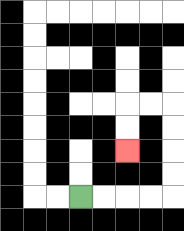{'start': '[3, 8]', 'end': '[5, 6]', 'path_directions': 'R,R,R,R,U,U,U,U,L,L,D,D', 'path_coordinates': '[[3, 8], [4, 8], [5, 8], [6, 8], [7, 8], [7, 7], [7, 6], [7, 5], [7, 4], [6, 4], [5, 4], [5, 5], [5, 6]]'}